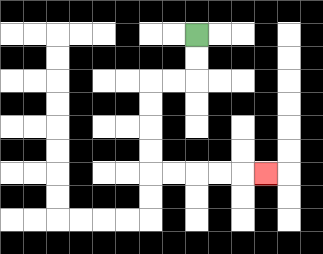{'start': '[8, 1]', 'end': '[11, 7]', 'path_directions': 'D,D,L,L,D,D,D,D,R,R,R,R,R', 'path_coordinates': '[[8, 1], [8, 2], [8, 3], [7, 3], [6, 3], [6, 4], [6, 5], [6, 6], [6, 7], [7, 7], [8, 7], [9, 7], [10, 7], [11, 7]]'}